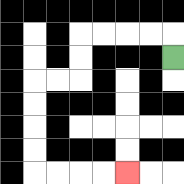{'start': '[7, 2]', 'end': '[5, 7]', 'path_directions': 'U,L,L,L,L,D,D,L,L,D,D,D,D,R,R,R,R', 'path_coordinates': '[[7, 2], [7, 1], [6, 1], [5, 1], [4, 1], [3, 1], [3, 2], [3, 3], [2, 3], [1, 3], [1, 4], [1, 5], [1, 6], [1, 7], [2, 7], [3, 7], [4, 7], [5, 7]]'}